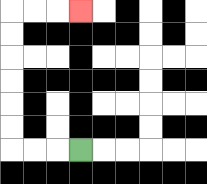{'start': '[3, 6]', 'end': '[3, 0]', 'path_directions': 'L,L,L,U,U,U,U,U,U,R,R,R', 'path_coordinates': '[[3, 6], [2, 6], [1, 6], [0, 6], [0, 5], [0, 4], [0, 3], [0, 2], [0, 1], [0, 0], [1, 0], [2, 0], [3, 0]]'}